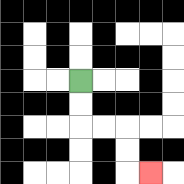{'start': '[3, 3]', 'end': '[6, 7]', 'path_directions': 'D,D,R,R,D,D,R', 'path_coordinates': '[[3, 3], [3, 4], [3, 5], [4, 5], [5, 5], [5, 6], [5, 7], [6, 7]]'}